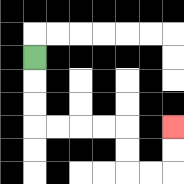{'start': '[1, 2]', 'end': '[7, 5]', 'path_directions': 'D,D,D,R,R,R,R,D,D,R,R,U,U', 'path_coordinates': '[[1, 2], [1, 3], [1, 4], [1, 5], [2, 5], [3, 5], [4, 5], [5, 5], [5, 6], [5, 7], [6, 7], [7, 7], [7, 6], [7, 5]]'}